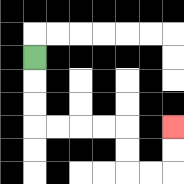{'start': '[1, 2]', 'end': '[7, 5]', 'path_directions': 'D,D,D,R,R,R,R,D,D,R,R,U,U', 'path_coordinates': '[[1, 2], [1, 3], [1, 4], [1, 5], [2, 5], [3, 5], [4, 5], [5, 5], [5, 6], [5, 7], [6, 7], [7, 7], [7, 6], [7, 5]]'}